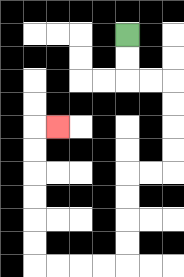{'start': '[5, 1]', 'end': '[2, 5]', 'path_directions': 'D,D,R,R,D,D,D,D,L,L,D,D,D,D,L,L,L,L,U,U,U,U,U,U,R', 'path_coordinates': '[[5, 1], [5, 2], [5, 3], [6, 3], [7, 3], [7, 4], [7, 5], [7, 6], [7, 7], [6, 7], [5, 7], [5, 8], [5, 9], [5, 10], [5, 11], [4, 11], [3, 11], [2, 11], [1, 11], [1, 10], [1, 9], [1, 8], [1, 7], [1, 6], [1, 5], [2, 5]]'}